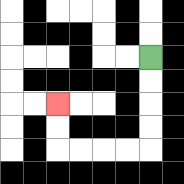{'start': '[6, 2]', 'end': '[2, 4]', 'path_directions': 'D,D,D,D,L,L,L,L,U,U', 'path_coordinates': '[[6, 2], [6, 3], [6, 4], [6, 5], [6, 6], [5, 6], [4, 6], [3, 6], [2, 6], [2, 5], [2, 4]]'}